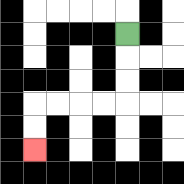{'start': '[5, 1]', 'end': '[1, 6]', 'path_directions': 'D,D,D,L,L,L,L,D,D', 'path_coordinates': '[[5, 1], [5, 2], [5, 3], [5, 4], [4, 4], [3, 4], [2, 4], [1, 4], [1, 5], [1, 6]]'}